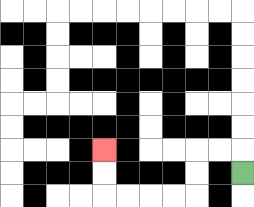{'start': '[10, 7]', 'end': '[4, 6]', 'path_directions': 'U,L,L,D,D,L,L,L,L,U,U', 'path_coordinates': '[[10, 7], [10, 6], [9, 6], [8, 6], [8, 7], [8, 8], [7, 8], [6, 8], [5, 8], [4, 8], [4, 7], [4, 6]]'}